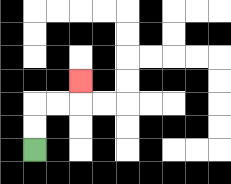{'start': '[1, 6]', 'end': '[3, 3]', 'path_directions': 'U,U,R,R,U', 'path_coordinates': '[[1, 6], [1, 5], [1, 4], [2, 4], [3, 4], [3, 3]]'}